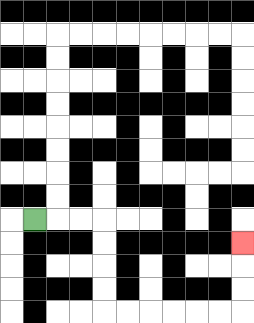{'start': '[1, 9]', 'end': '[10, 10]', 'path_directions': 'R,R,R,D,D,D,D,R,R,R,R,R,R,U,U,U', 'path_coordinates': '[[1, 9], [2, 9], [3, 9], [4, 9], [4, 10], [4, 11], [4, 12], [4, 13], [5, 13], [6, 13], [7, 13], [8, 13], [9, 13], [10, 13], [10, 12], [10, 11], [10, 10]]'}